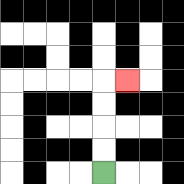{'start': '[4, 7]', 'end': '[5, 3]', 'path_directions': 'U,U,U,U,R', 'path_coordinates': '[[4, 7], [4, 6], [4, 5], [4, 4], [4, 3], [5, 3]]'}